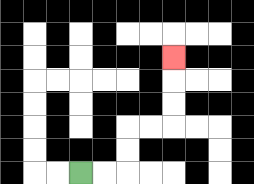{'start': '[3, 7]', 'end': '[7, 2]', 'path_directions': 'R,R,U,U,R,R,U,U,U', 'path_coordinates': '[[3, 7], [4, 7], [5, 7], [5, 6], [5, 5], [6, 5], [7, 5], [7, 4], [7, 3], [7, 2]]'}